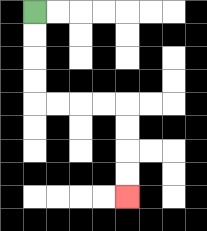{'start': '[1, 0]', 'end': '[5, 8]', 'path_directions': 'D,D,D,D,R,R,R,R,D,D,D,D', 'path_coordinates': '[[1, 0], [1, 1], [1, 2], [1, 3], [1, 4], [2, 4], [3, 4], [4, 4], [5, 4], [5, 5], [5, 6], [5, 7], [5, 8]]'}